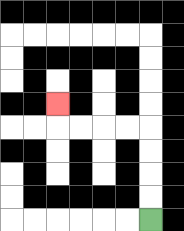{'start': '[6, 9]', 'end': '[2, 4]', 'path_directions': 'U,U,U,U,L,L,L,L,U', 'path_coordinates': '[[6, 9], [6, 8], [6, 7], [6, 6], [6, 5], [5, 5], [4, 5], [3, 5], [2, 5], [2, 4]]'}